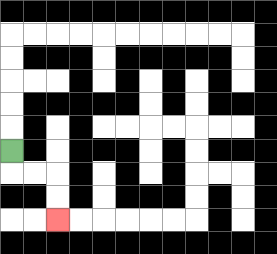{'start': '[0, 6]', 'end': '[2, 9]', 'path_directions': 'D,R,R,D,D', 'path_coordinates': '[[0, 6], [0, 7], [1, 7], [2, 7], [2, 8], [2, 9]]'}